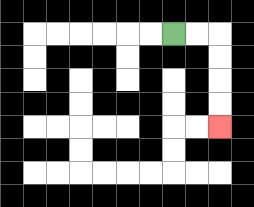{'start': '[7, 1]', 'end': '[9, 5]', 'path_directions': 'R,R,D,D,D,D', 'path_coordinates': '[[7, 1], [8, 1], [9, 1], [9, 2], [9, 3], [9, 4], [9, 5]]'}